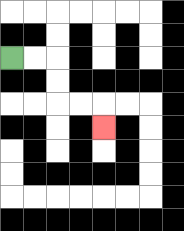{'start': '[0, 2]', 'end': '[4, 5]', 'path_directions': 'R,R,D,D,R,R,D', 'path_coordinates': '[[0, 2], [1, 2], [2, 2], [2, 3], [2, 4], [3, 4], [4, 4], [4, 5]]'}